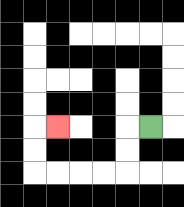{'start': '[6, 5]', 'end': '[2, 5]', 'path_directions': 'L,D,D,L,L,L,L,U,U,R', 'path_coordinates': '[[6, 5], [5, 5], [5, 6], [5, 7], [4, 7], [3, 7], [2, 7], [1, 7], [1, 6], [1, 5], [2, 5]]'}